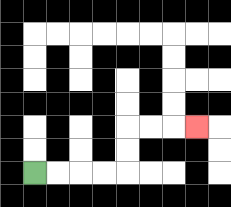{'start': '[1, 7]', 'end': '[8, 5]', 'path_directions': 'R,R,R,R,U,U,R,R,R', 'path_coordinates': '[[1, 7], [2, 7], [3, 7], [4, 7], [5, 7], [5, 6], [5, 5], [6, 5], [7, 5], [8, 5]]'}